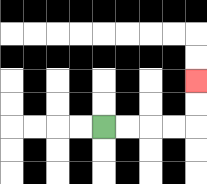{'start': '[4, 5]', 'end': '[8, 3]', 'path_directions': 'R,R,R,R,U,U', 'path_coordinates': '[[4, 5], [5, 5], [6, 5], [7, 5], [8, 5], [8, 4], [8, 3]]'}